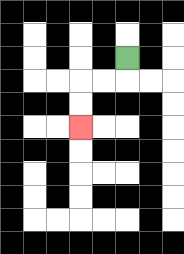{'start': '[5, 2]', 'end': '[3, 5]', 'path_directions': 'D,L,L,D,D', 'path_coordinates': '[[5, 2], [5, 3], [4, 3], [3, 3], [3, 4], [3, 5]]'}